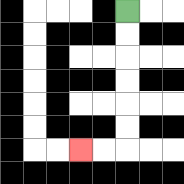{'start': '[5, 0]', 'end': '[3, 6]', 'path_directions': 'D,D,D,D,D,D,L,L', 'path_coordinates': '[[5, 0], [5, 1], [5, 2], [5, 3], [5, 4], [5, 5], [5, 6], [4, 6], [3, 6]]'}